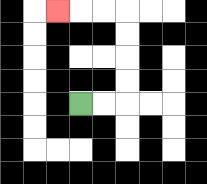{'start': '[3, 4]', 'end': '[2, 0]', 'path_directions': 'R,R,U,U,U,U,L,L,L', 'path_coordinates': '[[3, 4], [4, 4], [5, 4], [5, 3], [5, 2], [5, 1], [5, 0], [4, 0], [3, 0], [2, 0]]'}